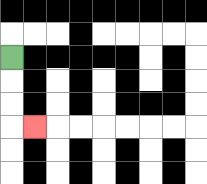{'start': '[0, 2]', 'end': '[1, 5]', 'path_directions': 'D,D,D,R', 'path_coordinates': '[[0, 2], [0, 3], [0, 4], [0, 5], [1, 5]]'}